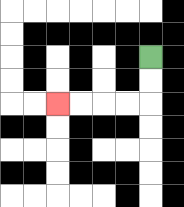{'start': '[6, 2]', 'end': '[2, 4]', 'path_directions': 'D,D,L,L,L,L', 'path_coordinates': '[[6, 2], [6, 3], [6, 4], [5, 4], [4, 4], [3, 4], [2, 4]]'}